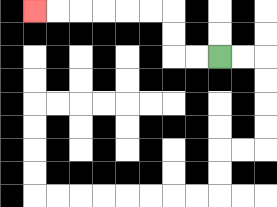{'start': '[9, 2]', 'end': '[1, 0]', 'path_directions': 'L,L,U,U,L,L,L,L,L,L', 'path_coordinates': '[[9, 2], [8, 2], [7, 2], [7, 1], [7, 0], [6, 0], [5, 0], [4, 0], [3, 0], [2, 0], [1, 0]]'}